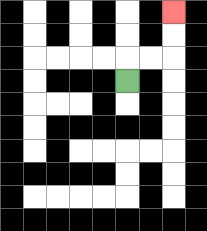{'start': '[5, 3]', 'end': '[7, 0]', 'path_directions': 'U,R,R,U,U', 'path_coordinates': '[[5, 3], [5, 2], [6, 2], [7, 2], [7, 1], [7, 0]]'}